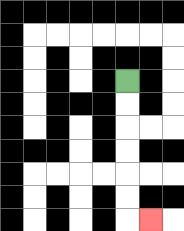{'start': '[5, 3]', 'end': '[6, 9]', 'path_directions': 'D,D,D,D,D,D,R', 'path_coordinates': '[[5, 3], [5, 4], [5, 5], [5, 6], [5, 7], [5, 8], [5, 9], [6, 9]]'}